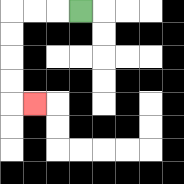{'start': '[3, 0]', 'end': '[1, 4]', 'path_directions': 'L,L,L,D,D,D,D,R', 'path_coordinates': '[[3, 0], [2, 0], [1, 0], [0, 0], [0, 1], [0, 2], [0, 3], [0, 4], [1, 4]]'}